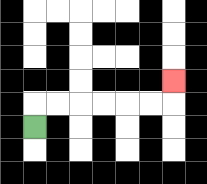{'start': '[1, 5]', 'end': '[7, 3]', 'path_directions': 'U,R,R,R,R,R,R,U', 'path_coordinates': '[[1, 5], [1, 4], [2, 4], [3, 4], [4, 4], [5, 4], [6, 4], [7, 4], [7, 3]]'}